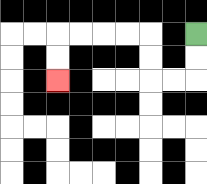{'start': '[8, 1]', 'end': '[2, 3]', 'path_directions': 'D,D,L,L,U,U,L,L,L,L,D,D', 'path_coordinates': '[[8, 1], [8, 2], [8, 3], [7, 3], [6, 3], [6, 2], [6, 1], [5, 1], [4, 1], [3, 1], [2, 1], [2, 2], [2, 3]]'}